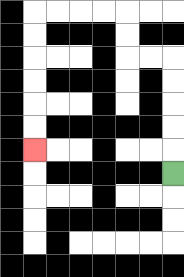{'start': '[7, 7]', 'end': '[1, 6]', 'path_directions': 'U,U,U,U,U,L,L,U,U,L,L,L,L,D,D,D,D,D,D', 'path_coordinates': '[[7, 7], [7, 6], [7, 5], [7, 4], [7, 3], [7, 2], [6, 2], [5, 2], [5, 1], [5, 0], [4, 0], [3, 0], [2, 0], [1, 0], [1, 1], [1, 2], [1, 3], [1, 4], [1, 5], [1, 6]]'}